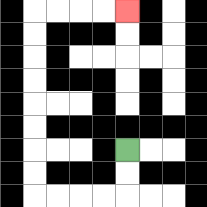{'start': '[5, 6]', 'end': '[5, 0]', 'path_directions': 'D,D,L,L,L,L,U,U,U,U,U,U,U,U,R,R,R,R', 'path_coordinates': '[[5, 6], [5, 7], [5, 8], [4, 8], [3, 8], [2, 8], [1, 8], [1, 7], [1, 6], [1, 5], [1, 4], [1, 3], [1, 2], [1, 1], [1, 0], [2, 0], [3, 0], [4, 0], [5, 0]]'}